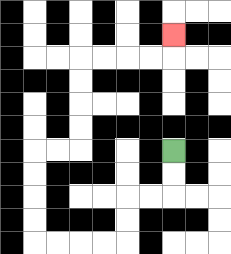{'start': '[7, 6]', 'end': '[7, 1]', 'path_directions': 'D,D,L,L,D,D,L,L,L,L,U,U,U,U,R,R,U,U,U,U,R,R,R,R,U', 'path_coordinates': '[[7, 6], [7, 7], [7, 8], [6, 8], [5, 8], [5, 9], [5, 10], [4, 10], [3, 10], [2, 10], [1, 10], [1, 9], [1, 8], [1, 7], [1, 6], [2, 6], [3, 6], [3, 5], [3, 4], [3, 3], [3, 2], [4, 2], [5, 2], [6, 2], [7, 2], [7, 1]]'}